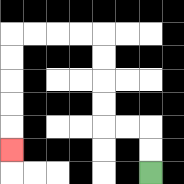{'start': '[6, 7]', 'end': '[0, 6]', 'path_directions': 'U,U,L,L,U,U,U,U,L,L,L,L,D,D,D,D,D', 'path_coordinates': '[[6, 7], [6, 6], [6, 5], [5, 5], [4, 5], [4, 4], [4, 3], [4, 2], [4, 1], [3, 1], [2, 1], [1, 1], [0, 1], [0, 2], [0, 3], [0, 4], [0, 5], [0, 6]]'}